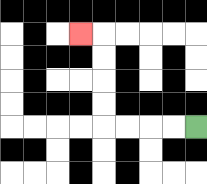{'start': '[8, 5]', 'end': '[3, 1]', 'path_directions': 'L,L,L,L,U,U,U,U,L', 'path_coordinates': '[[8, 5], [7, 5], [6, 5], [5, 5], [4, 5], [4, 4], [4, 3], [4, 2], [4, 1], [3, 1]]'}